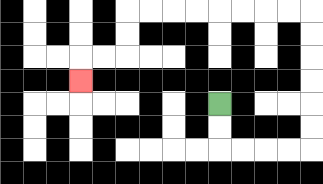{'start': '[9, 4]', 'end': '[3, 3]', 'path_directions': 'D,D,R,R,R,R,U,U,U,U,U,U,L,L,L,L,L,L,L,L,D,D,L,L,D', 'path_coordinates': '[[9, 4], [9, 5], [9, 6], [10, 6], [11, 6], [12, 6], [13, 6], [13, 5], [13, 4], [13, 3], [13, 2], [13, 1], [13, 0], [12, 0], [11, 0], [10, 0], [9, 0], [8, 0], [7, 0], [6, 0], [5, 0], [5, 1], [5, 2], [4, 2], [3, 2], [3, 3]]'}